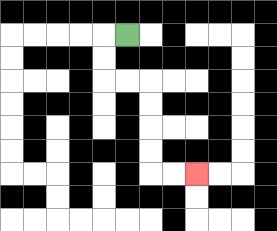{'start': '[5, 1]', 'end': '[8, 7]', 'path_directions': 'L,D,D,R,R,D,D,D,D,R,R', 'path_coordinates': '[[5, 1], [4, 1], [4, 2], [4, 3], [5, 3], [6, 3], [6, 4], [6, 5], [6, 6], [6, 7], [7, 7], [8, 7]]'}